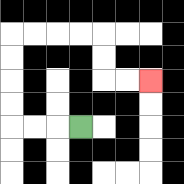{'start': '[3, 5]', 'end': '[6, 3]', 'path_directions': 'L,L,L,U,U,U,U,R,R,R,R,D,D,R,R', 'path_coordinates': '[[3, 5], [2, 5], [1, 5], [0, 5], [0, 4], [0, 3], [0, 2], [0, 1], [1, 1], [2, 1], [3, 1], [4, 1], [4, 2], [4, 3], [5, 3], [6, 3]]'}